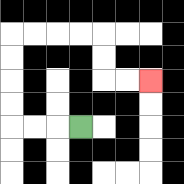{'start': '[3, 5]', 'end': '[6, 3]', 'path_directions': 'L,L,L,U,U,U,U,R,R,R,R,D,D,R,R', 'path_coordinates': '[[3, 5], [2, 5], [1, 5], [0, 5], [0, 4], [0, 3], [0, 2], [0, 1], [1, 1], [2, 1], [3, 1], [4, 1], [4, 2], [4, 3], [5, 3], [6, 3]]'}